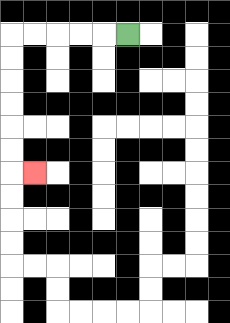{'start': '[5, 1]', 'end': '[1, 7]', 'path_directions': 'L,L,L,L,L,D,D,D,D,D,D,R', 'path_coordinates': '[[5, 1], [4, 1], [3, 1], [2, 1], [1, 1], [0, 1], [0, 2], [0, 3], [0, 4], [0, 5], [0, 6], [0, 7], [1, 7]]'}